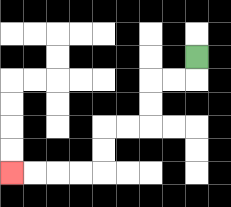{'start': '[8, 2]', 'end': '[0, 7]', 'path_directions': 'D,L,L,D,D,L,L,D,D,L,L,L,L', 'path_coordinates': '[[8, 2], [8, 3], [7, 3], [6, 3], [6, 4], [6, 5], [5, 5], [4, 5], [4, 6], [4, 7], [3, 7], [2, 7], [1, 7], [0, 7]]'}